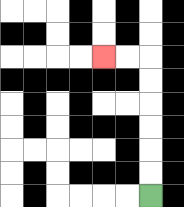{'start': '[6, 8]', 'end': '[4, 2]', 'path_directions': 'U,U,U,U,U,U,L,L', 'path_coordinates': '[[6, 8], [6, 7], [6, 6], [6, 5], [6, 4], [6, 3], [6, 2], [5, 2], [4, 2]]'}